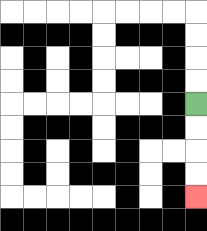{'start': '[8, 4]', 'end': '[8, 8]', 'path_directions': 'D,D,D,D', 'path_coordinates': '[[8, 4], [8, 5], [8, 6], [8, 7], [8, 8]]'}